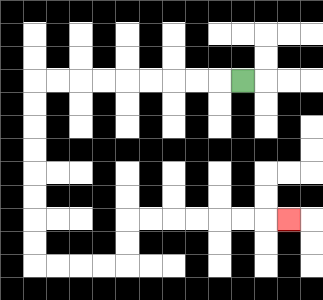{'start': '[10, 3]', 'end': '[12, 9]', 'path_directions': 'L,L,L,L,L,L,L,L,L,D,D,D,D,D,D,D,D,R,R,R,R,U,U,R,R,R,R,R,R,R', 'path_coordinates': '[[10, 3], [9, 3], [8, 3], [7, 3], [6, 3], [5, 3], [4, 3], [3, 3], [2, 3], [1, 3], [1, 4], [1, 5], [1, 6], [1, 7], [1, 8], [1, 9], [1, 10], [1, 11], [2, 11], [3, 11], [4, 11], [5, 11], [5, 10], [5, 9], [6, 9], [7, 9], [8, 9], [9, 9], [10, 9], [11, 9], [12, 9]]'}